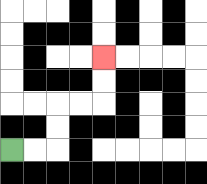{'start': '[0, 6]', 'end': '[4, 2]', 'path_directions': 'R,R,U,U,R,R,U,U', 'path_coordinates': '[[0, 6], [1, 6], [2, 6], [2, 5], [2, 4], [3, 4], [4, 4], [4, 3], [4, 2]]'}